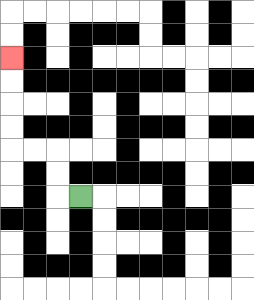{'start': '[3, 8]', 'end': '[0, 2]', 'path_directions': 'L,U,U,L,L,U,U,U,U', 'path_coordinates': '[[3, 8], [2, 8], [2, 7], [2, 6], [1, 6], [0, 6], [0, 5], [0, 4], [0, 3], [0, 2]]'}